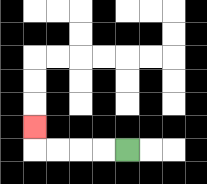{'start': '[5, 6]', 'end': '[1, 5]', 'path_directions': 'L,L,L,L,U', 'path_coordinates': '[[5, 6], [4, 6], [3, 6], [2, 6], [1, 6], [1, 5]]'}